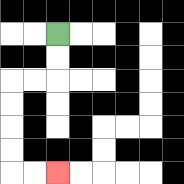{'start': '[2, 1]', 'end': '[2, 7]', 'path_directions': 'D,D,L,L,D,D,D,D,R,R', 'path_coordinates': '[[2, 1], [2, 2], [2, 3], [1, 3], [0, 3], [0, 4], [0, 5], [0, 6], [0, 7], [1, 7], [2, 7]]'}